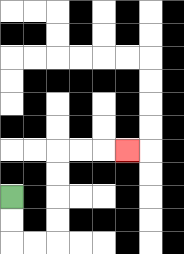{'start': '[0, 8]', 'end': '[5, 6]', 'path_directions': 'D,D,R,R,U,U,U,U,R,R,R', 'path_coordinates': '[[0, 8], [0, 9], [0, 10], [1, 10], [2, 10], [2, 9], [2, 8], [2, 7], [2, 6], [3, 6], [4, 6], [5, 6]]'}